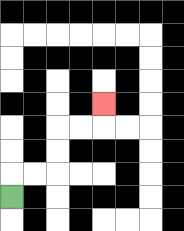{'start': '[0, 8]', 'end': '[4, 4]', 'path_directions': 'U,R,R,U,U,R,R,U', 'path_coordinates': '[[0, 8], [0, 7], [1, 7], [2, 7], [2, 6], [2, 5], [3, 5], [4, 5], [4, 4]]'}